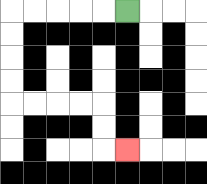{'start': '[5, 0]', 'end': '[5, 6]', 'path_directions': 'L,L,L,L,L,D,D,D,D,R,R,R,R,D,D,R', 'path_coordinates': '[[5, 0], [4, 0], [3, 0], [2, 0], [1, 0], [0, 0], [0, 1], [0, 2], [0, 3], [0, 4], [1, 4], [2, 4], [3, 4], [4, 4], [4, 5], [4, 6], [5, 6]]'}